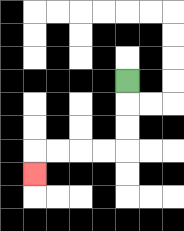{'start': '[5, 3]', 'end': '[1, 7]', 'path_directions': 'D,D,D,L,L,L,L,D', 'path_coordinates': '[[5, 3], [5, 4], [5, 5], [5, 6], [4, 6], [3, 6], [2, 6], [1, 6], [1, 7]]'}